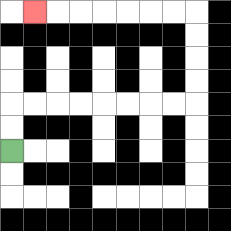{'start': '[0, 6]', 'end': '[1, 0]', 'path_directions': 'U,U,R,R,R,R,R,R,R,R,U,U,U,U,L,L,L,L,L,L,L', 'path_coordinates': '[[0, 6], [0, 5], [0, 4], [1, 4], [2, 4], [3, 4], [4, 4], [5, 4], [6, 4], [7, 4], [8, 4], [8, 3], [8, 2], [8, 1], [8, 0], [7, 0], [6, 0], [5, 0], [4, 0], [3, 0], [2, 0], [1, 0]]'}